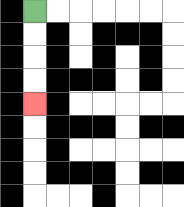{'start': '[1, 0]', 'end': '[1, 4]', 'path_directions': 'D,D,D,D', 'path_coordinates': '[[1, 0], [1, 1], [1, 2], [1, 3], [1, 4]]'}